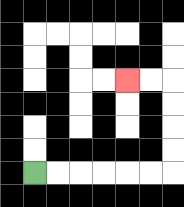{'start': '[1, 7]', 'end': '[5, 3]', 'path_directions': 'R,R,R,R,R,R,U,U,U,U,L,L', 'path_coordinates': '[[1, 7], [2, 7], [3, 7], [4, 7], [5, 7], [6, 7], [7, 7], [7, 6], [7, 5], [7, 4], [7, 3], [6, 3], [5, 3]]'}